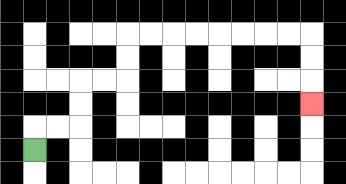{'start': '[1, 6]', 'end': '[13, 4]', 'path_directions': 'U,R,R,U,U,R,R,U,U,R,R,R,R,R,R,R,R,D,D,D', 'path_coordinates': '[[1, 6], [1, 5], [2, 5], [3, 5], [3, 4], [3, 3], [4, 3], [5, 3], [5, 2], [5, 1], [6, 1], [7, 1], [8, 1], [9, 1], [10, 1], [11, 1], [12, 1], [13, 1], [13, 2], [13, 3], [13, 4]]'}